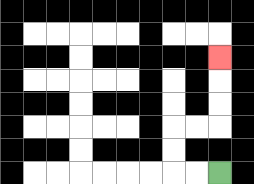{'start': '[9, 7]', 'end': '[9, 2]', 'path_directions': 'L,L,U,U,R,R,U,U,U', 'path_coordinates': '[[9, 7], [8, 7], [7, 7], [7, 6], [7, 5], [8, 5], [9, 5], [9, 4], [9, 3], [9, 2]]'}